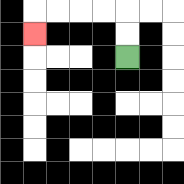{'start': '[5, 2]', 'end': '[1, 1]', 'path_directions': 'U,U,L,L,L,L,D', 'path_coordinates': '[[5, 2], [5, 1], [5, 0], [4, 0], [3, 0], [2, 0], [1, 0], [1, 1]]'}